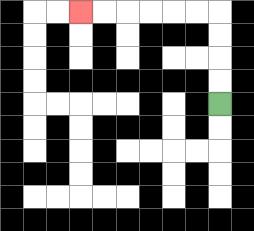{'start': '[9, 4]', 'end': '[3, 0]', 'path_directions': 'U,U,U,U,L,L,L,L,L,L', 'path_coordinates': '[[9, 4], [9, 3], [9, 2], [9, 1], [9, 0], [8, 0], [7, 0], [6, 0], [5, 0], [4, 0], [3, 0]]'}